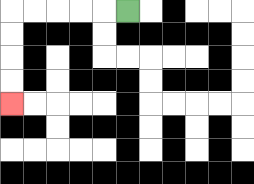{'start': '[5, 0]', 'end': '[0, 4]', 'path_directions': 'L,L,L,L,L,D,D,D,D', 'path_coordinates': '[[5, 0], [4, 0], [3, 0], [2, 0], [1, 0], [0, 0], [0, 1], [0, 2], [0, 3], [0, 4]]'}